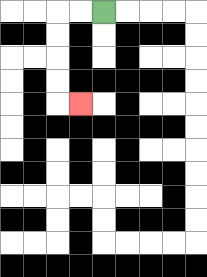{'start': '[4, 0]', 'end': '[3, 4]', 'path_directions': 'L,L,D,D,D,D,R', 'path_coordinates': '[[4, 0], [3, 0], [2, 0], [2, 1], [2, 2], [2, 3], [2, 4], [3, 4]]'}